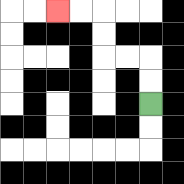{'start': '[6, 4]', 'end': '[2, 0]', 'path_directions': 'U,U,L,L,U,U,L,L', 'path_coordinates': '[[6, 4], [6, 3], [6, 2], [5, 2], [4, 2], [4, 1], [4, 0], [3, 0], [2, 0]]'}